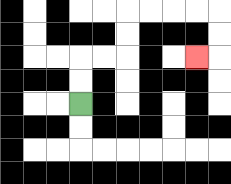{'start': '[3, 4]', 'end': '[8, 2]', 'path_directions': 'U,U,R,R,U,U,R,R,R,R,D,D,L', 'path_coordinates': '[[3, 4], [3, 3], [3, 2], [4, 2], [5, 2], [5, 1], [5, 0], [6, 0], [7, 0], [8, 0], [9, 0], [9, 1], [9, 2], [8, 2]]'}